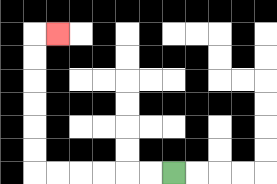{'start': '[7, 7]', 'end': '[2, 1]', 'path_directions': 'L,L,L,L,L,L,U,U,U,U,U,U,R', 'path_coordinates': '[[7, 7], [6, 7], [5, 7], [4, 7], [3, 7], [2, 7], [1, 7], [1, 6], [1, 5], [1, 4], [1, 3], [1, 2], [1, 1], [2, 1]]'}